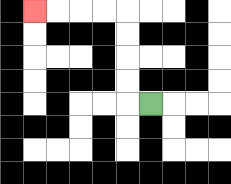{'start': '[6, 4]', 'end': '[1, 0]', 'path_directions': 'L,U,U,U,U,L,L,L,L', 'path_coordinates': '[[6, 4], [5, 4], [5, 3], [5, 2], [5, 1], [5, 0], [4, 0], [3, 0], [2, 0], [1, 0]]'}